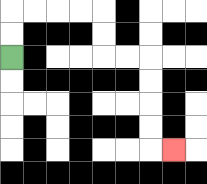{'start': '[0, 2]', 'end': '[7, 6]', 'path_directions': 'U,U,R,R,R,R,D,D,R,R,D,D,D,D,R', 'path_coordinates': '[[0, 2], [0, 1], [0, 0], [1, 0], [2, 0], [3, 0], [4, 0], [4, 1], [4, 2], [5, 2], [6, 2], [6, 3], [6, 4], [6, 5], [6, 6], [7, 6]]'}